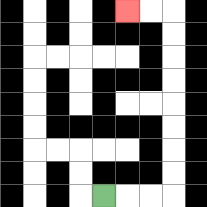{'start': '[4, 8]', 'end': '[5, 0]', 'path_directions': 'R,R,R,U,U,U,U,U,U,U,U,L,L', 'path_coordinates': '[[4, 8], [5, 8], [6, 8], [7, 8], [7, 7], [7, 6], [7, 5], [7, 4], [7, 3], [7, 2], [7, 1], [7, 0], [6, 0], [5, 0]]'}